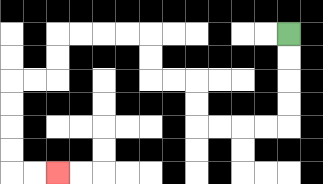{'start': '[12, 1]', 'end': '[2, 7]', 'path_directions': 'D,D,D,D,L,L,L,L,U,U,L,L,U,U,L,L,L,L,D,D,L,L,D,D,D,D,R,R', 'path_coordinates': '[[12, 1], [12, 2], [12, 3], [12, 4], [12, 5], [11, 5], [10, 5], [9, 5], [8, 5], [8, 4], [8, 3], [7, 3], [6, 3], [6, 2], [6, 1], [5, 1], [4, 1], [3, 1], [2, 1], [2, 2], [2, 3], [1, 3], [0, 3], [0, 4], [0, 5], [0, 6], [0, 7], [1, 7], [2, 7]]'}